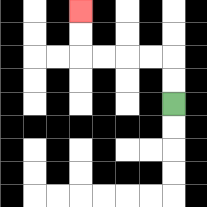{'start': '[7, 4]', 'end': '[3, 0]', 'path_directions': 'U,U,L,L,L,L,U,U', 'path_coordinates': '[[7, 4], [7, 3], [7, 2], [6, 2], [5, 2], [4, 2], [3, 2], [3, 1], [3, 0]]'}